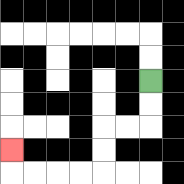{'start': '[6, 3]', 'end': '[0, 6]', 'path_directions': 'D,D,L,L,D,D,L,L,L,L,U', 'path_coordinates': '[[6, 3], [6, 4], [6, 5], [5, 5], [4, 5], [4, 6], [4, 7], [3, 7], [2, 7], [1, 7], [0, 7], [0, 6]]'}